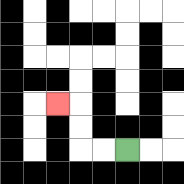{'start': '[5, 6]', 'end': '[2, 4]', 'path_directions': 'L,L,U,U,L', 'path_coordinates': '[[5, 6], [4, 6], [3, 6], [3, 5], [3, 4], [2, 4]]'}